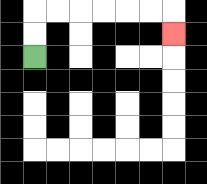{'start': '[1, 2]', 'end': '[7, 1]', 'path_directions': 'U,U,R,R,R,R,R,R,D', 'path_coordinates': '[[1, 2], [1, 1], [1, 0], [2, 0], [3, 0], [4, 0], [5, 0], [6, 0], [7, 0], [7, 1]]'}